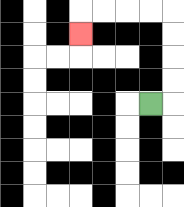{'start': '[6, 4]', 'end': '[3, 1]', 'path_directions': 'R,U,U,U,U,L,L,L,L,D', 'path_coordinates': '[[6, 4], [7, 4], [7, 3], [7, 2], [7, 1], [7, 0], [6, 0], [5, 0], [4, 0], [3, 0], [3, 1]]'}